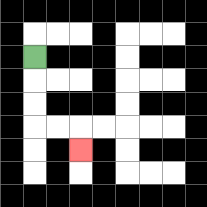{'start': '[1, 2]', 'end': '[3, 6]', 'path_directions': 'D,D,D,R,R,D', 'path_coordinates': '[[1, 2], [1, 3], [1, 4], [1, 5], [2, 5], [3, 5], [3, 6]]'}